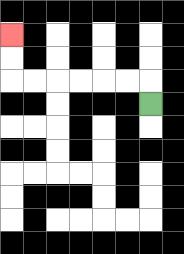{'start': '[6, 4]', 'end': '[0, 1]', 'path_directions': 'U,L,L,L,L,L,L,U,U', 'path_coordinates': '[[6, 4], [6, 3], [5, 3], [4, 3], [3, 3], [2, 3], [1, 3], [0, 3], [0, 2], [0, 1]]'}